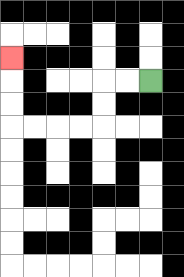{'start': '[6, 3]', 'end': '[0, 2]', 'path_directions': 'L,L,D,D,L,L,L,L,U,U,U', 'path_coordinates': '[[6, 3], [5, 3], [4, 3], [4, 4], [4, 5], [3, 5], [2, 5], [1, 5], [0, 5], [0, 4], [0, 3], [0, 2]]'}